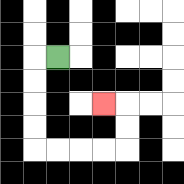{'start': '[2, 2]', 'end': '[4, 4]', 'path_directions': 'L,D,D,D,D,R,R,R,R,U,U,L', 'path_coordinates': '[[2, 2], [1, 2], [1, 3], [1, 4], [1, 5], [1, 6], [2, 6], [3, 6], [4, 6], [5, 6], [5, 5], [5, 4], [4, 4]]'}